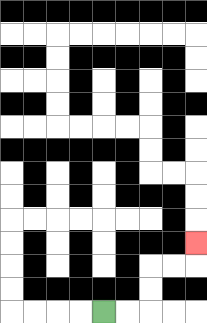{'start': '[4, 13]', 'end': '[8, 10]', 'path_directions': 'R,R,U,U,R,R,U', 'path_coordinates': '[[4, 13], [5, 13], [6, 13], [6, 12], [6, 11], [7, 11], [8, 11], [8, 10]]'}